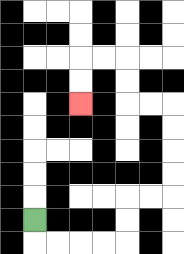{'start': '[1, 9]', 'end': '[3, 4]', 'path_directions': 'D,R,R,R,R,U,U,R,R,U,U,U,U,L,L,U,U,L,L,D,D', 'path_coordinates': '[[1, 9], [1, 10], [2, 10], [3, 10], [4, 10], [5, 10], [5, 9], [5, 8], [6, 8], [7, 8], [7, 7], [7, 6], [7, 5], [7, 4], [6, 4], [5, 4], [5, 3], [5, 2], [4, 2], [3, 2], [3, 3], [3, 4]]'}